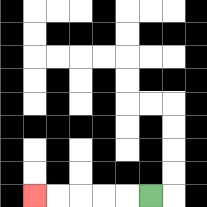{'start': '[6, 8]', 'end': '[1, 8]', 'path_directions': 'L,L,L,L,L', 'path_coordinates': '[[6, 8], [5, 8], [4, 8], [3, 8], [2, 8], [1, 8]]'}